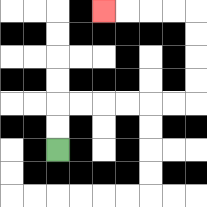{'start': '[2, 6]', 'end': '[4, 0]', 'path_directions': 'U,U,R,R,R,R,R,R,U,U,U,U,L,L,L,L', 'path_coordinates': '[[2, 6], [2, 5], [2, 4], [3, 4], [4, 4], [5, 4], [6, 4], [7, 4], [8, 4], [8, 3], [8, 2], [8, 1], [8, 0], [7, 0], [6, 0], [5, 0], [4, 0]]'}